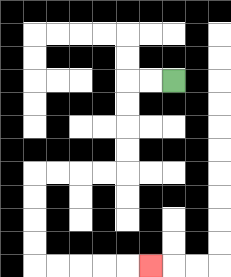{'start': '[7, 3]', 'end': '[6, 11]', 'path_directions': 'L,L,D,D,D,D,L,L,L,L,D,D,D,D,R,R,R,R,R', 'path_coordinates': '[[7, 3], [6, 3], [5, 3], [5, 4], [5, 5], [5, 6], [5, 7], [4, 7], [3, 7], [2, 7], [1, 7], [1, 8], [1, 9], [1, 10], [1, 11], [2, 11], [3, 11], [4, 11], [5, 11], [6, 11]]'}